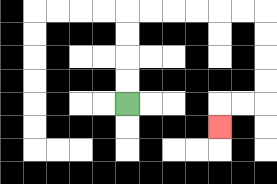{'start': '[5, 4]', 'end': '[9, 5]', 'path_directions': 'U,U,U,U,R,R,R,R,R,R,D,D,D,D,L,L,D', 'path_coordinates': '[[5, 4], [5, 3], [5, 2], [5, 1], [5, 0], [6, 0], [7, 0], [8, 0], [9, 0], [10, 0], [11, 0], [11, 1], [11, 2], [11, 3], [11, 4], [10, 4], [9, 4], [9, 5]]'}